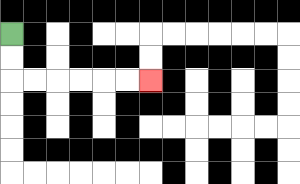{'start': '[0, 1]', 'end': '[6, 3]', 'path_directions': 'D,D,R,R,R,R,R,R', 'path_coordinates': '[[0, 1], [0, 2], [0, 3], [1, 3], [2, 3], [3, 3], [4, 3], [5, 3], [6, 3]]'}